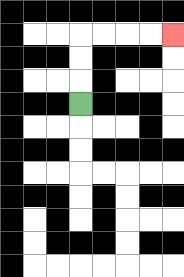{'start': '[3, 4]', 'end': '[7, 1]', 'path_directions': 'U,U,U,R,R,R,R', 'path_coordinates': '[[3, 4], [3, 3], [3, 2], [3, 1], [4, 1], [5, 1], [6, 1], [7, 1]]'}